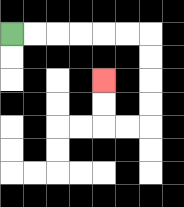{'start': '[0, 1]', 'end': '[4, 3]', 'path_directions': 'R,R,R,R,R,R,D,D,D,D,L,L,U,U', 'path_coordinates': '[[0, 1], [1, 1], [2, 1], [3, 1], [4, 1], [5, 1], [6, 1], [6, 2], [6, 3], [6, 4], [6, 5], [5, 5], [4, 5], [4, 4], [4, 3]]'}